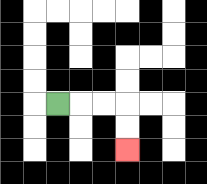{'start': '[2, 4]', 'end': '[5, 6]', 'path_directions': 'R,R,R,D,D', 'path_coordinates': '[[2, 4], [3, 4], [4, 4], [5, 4], [5, 5], [5, 6]]'}